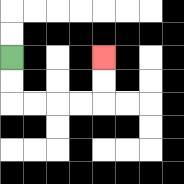{'start': '[0, 2]', 'end': '[4, 2]', 'path_directions': 'D,D,R,R,R,R,U,U', 'path_coordinates': '[[0, 2], [0, 3], [0, 4], [1, 4], [2, 4], [3, 4], [4, 4], [4, 3], [4, 2]]'}